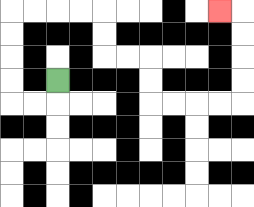{'start': '[2, 3]', 'end': '[9, 0]', 'path_directions': 'D,L,L,U,U,U,U,R,R,R,R,D,D,R,R,D,D,R,R,R,R,U,U,U,U,L', 'path_coordinates': '[[2, 3], [2, 4], [1, 4], [0, 4], [0, 3], [0, 2], [0, 1], [0, 0], [1, 0], [2, 0], [3, 0], [4, 0], [4, 1], [4, 2], [5, 2], [6, 2], [6, 3], [6, 4], [7, 4], [8, 4], [9, 4], [10, 4], [10, 3], [10, 2], [10, 1], [10, 0], [9, 0]]'}